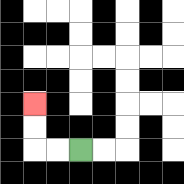{'start': '[3, 6]', 'end': '[1, 4]', 'path_directions': 'L,L,U,U', 'path_coordinates': '[[3, 6], [2, 6], [1, 6], [1, 5], [1, 4]]'}